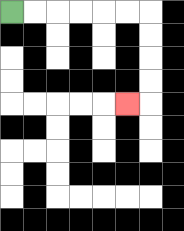{'start': '[0, 0]', 'end': '[5, 4]', 'path_directions': 'R,R,R,R,R,R,D,D,D,D,L', 'path_coordinates': '[[0, 0], [1, 0], [2, 0], [3, 0], [4, 0], [5, 0], [6, 0], [6, 1], [6, 2], [6, 3], [6, 4], [5, 4]]'}